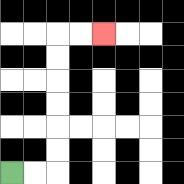{'start': '[0, 7]', 'end': '[4, 1]', 'path_directions': 'R,R,U,U,U,U,U,U,R,R', 'path_coordinates': '[[0, 7], [1, 7], [2, 7], [2, 6], [2, 5], [2, 4], [2, 3], [2, 2], [2, 1], [3, 1], [4, 1]]'}